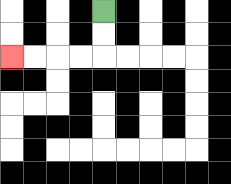{'start': '[4, 0]', 'end': '[0, 2]', 'path_directions': 'D,D,L,L,L,L', 'path_coordinates': '[[4, 0], [4, 1], [4, 2], [3, 2], [2, 2], [1, 2], [0, 2]]'}